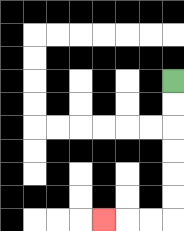{'start': '[7, 3]', 'end': '[4, 9]', 'path_directions': 'D,D,D,D,D,D,L,L,L', 'path_coordinates': '[[7, 3], [7, 4], [7, 5], [7, 6], [7, 7], [7, 8], [7, 9], [6, 9], [5, 9], [4, 9]]'}